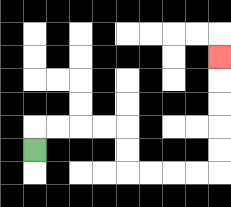{'start': '[1, 6]', 'end': '[9, 2]', 'path_directions': 'U,R,R,R,R,D,D,R,R,R,R,U,U,U,U,U', 'path_coordinates': '[[1, 6], [1, 5], [2, 5], [3, 5], [4, 5], [5, 5], [5, 6], [5, 7], [6, 7], [7, 7], [8, 7], [9, 7], [9, 6], [9, 5], [9, 4], [9, 3], [9, 2]]'}